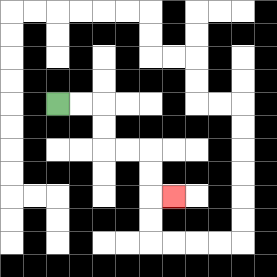{'start': '[2, 4]', 'end': '[7, 8]', 'path_directions': 'R,R,D,D,R,R,D,D,R', 'path_coordinates': '[[2, 4], [3, 4], [4, 4], [4, 5], [4, 6], [5, 6], [6, 6], [6, 7], [6, 8], [7, 8]]'}